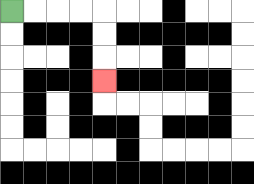{'start': '[0, 0]', 'end': '[4, 3]', 'path_directions': 'R,R,R,R,D,D,D', 'path_coordinates': '[[0, 0], [1, 0], [2, 0], [3, 0], [4, 0], [4, 1], [4, 2], [4, 3]]'}